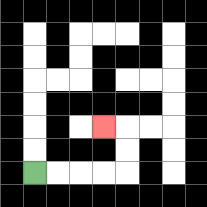{'start': '[1, 7]', 'end': '[4, 5]', 'path_directions': 'R,R,R,R,U,U,L', 'path_coordinates': '[[1, 7], [2, 7], [3, 7], [4, 7], [5, 7], [5, 6], [5, 5], [4, 5]]'}